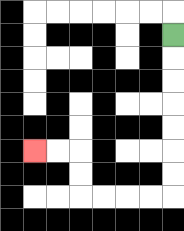{'start': '[7, 1]', 'end': '[1, 6]', 'path_directions': 'D,D,D,D,D,D,D,L,L,L,L,U,U,L,L', 'path_coordinates': '[[7, 1], [7, 2], [7, 3], [7, 4], [7, 5], [7, 6], [7, 7], [7, 8], [6, 8], [5, 8], [4, 8], [3, 8], [3, 7], [3, 6], [2, 6], [1, 6]]'}